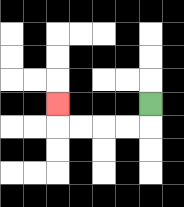{'start': '[6, 4]', 'end': '[2, 4]', 'path_directions': 'D,L,L,L,L,U', 'path_coordinates': '[[6, 4], [6, 5], [5, 5], [4, 5], [3, 5], [2, 5], [2, 4]]'}